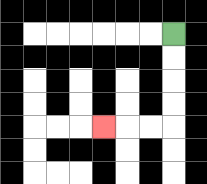{'start': '[7, 1]', 'end': '[4, 5]', 'path_directions': 'D,D,D,D,L,L,L', 'path_coordinates': '[[7, 1], [7, 2], [7, 3], [7, 4], [7, 5], [6, 5], [5, 5], [4, 5]]'}